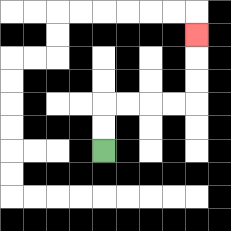{'start': '[4, 6]', 'end': '[8, 1]', 'path_directions': 'U,U,R,R,R,R,U,U,U', 'path_coordinates': '[[4, 6], [4, 5], [4, 4], [5, 4], [6, 4], [7, 4], [8, 4], [8, 3], [8, 2], [8, 1]]'}